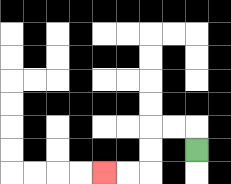{'start': '[8, 6]', 'end': '[4, 7]', 'path_directions': 'U,L,L,D,D,L,L', 'path_coordinates': '[[8, 6], [8, 5], [7, 5], [6, 5], [6, 6], [6, 7], [5, 7], [4, 7]]'}